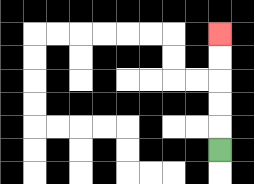{'start': '[9, 6]', 'end': '[9, 1]', 'path_directions': 'U,U,U,U,U', 'path_coordinates': '[[9, 6], [9, 5], [9, 4], [9, 3], [9, 2], [9, 1]]'}